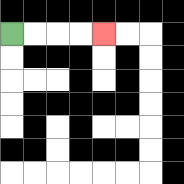{'start': '[0, 1]', 'end': '[4, 1]', 'path_directions': 'R,R,R,R', 'path_coordinates': '[[0, 1], [1, 1], [2, 1], [3, 1], [4, 1]]'}